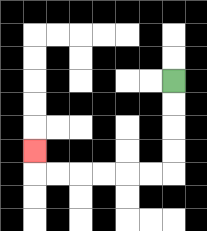{'start': '[7, 3]', 'end': '[1, 6]', 'path_directions': 'D,D,D,D,L,L,L,L,L,L,U', 'path_coordinates': '[[7, 3], [7, 4], [7, 5], [7, 6], [7, 7], [6, 7], [5, 7], [4, 7], [3, 7], [2, 7], [1, 7], [1, 6]]'}